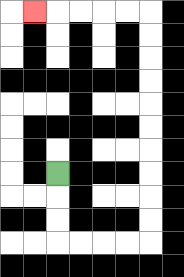{'start': '[2, 7]', 'end': '[1, 0]', 'path_directions': 'D,D,D,R,R,R,R,U,U,U,U,U,U,U,U,U,U,L,L,L,L,L', 'path_coordinates': '[[2, 7], [2, 8], [2, 9], [2, 10], [3, 10], [4, 10], [5, 10], [6, 10], [6, 9], [6, 8], [6, 7], [6, 6], [6, 5], [6, 4], [6, 3], [6, 2], [6, 1], [6, 0], [5, 0], [4, 0], [3, 0], [2, 0], [1, 0]]'}